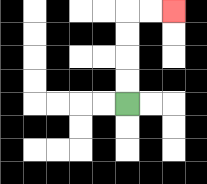{'start': '[5, 4]', 'end': '[7, 0]', 'path_directions': 'U,U,U,U,R,R', 'path_coordinates': '[[5, 4], [5, 3], [5, 2], [5, 1], [5, 0], [6, 0], [7, 0]]'}